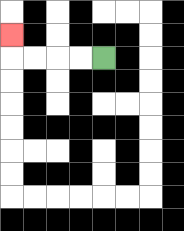{'start': '[4, 2]', 'end': '[0, 1]', 'path_directions': 'L,L,L,L,U', 'path_coordinates': '[[4, 2], [3, 2], [2, 2], [1, 2], [0, 2], [0, 1]]'}